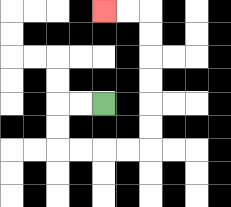{'start': '[4, 4]', 'end': '[4, 0]', 'path_directions': 'L,L,D,D,R,R,R,R,U,U,U,U,U,U,L,L', 'path_coordinates': '[[4, 4], [3, 4], [2, 4], [2, 5], [2, 6], [3, 6], [4, 6], [5, 6], [6, 6], [6, 5], [6, 4], [6, 3], [6, 2], [6, 1], [6, 0], [5, 0], [4, 0]]'}